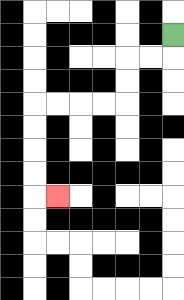{'start': '[7, 1]', 'end': '[2, 8]', 'path_directions': 'D,L,L,D,D,L,L,L,L,D,D,D,D,R', 'path_coordinates': '[[7, 1], [7, 2], [6, 2], [5, 2], [5, 3], [5, 4], [4, 4], [3, 4], [2, 4], [1, 4], [1, 5], [1, 6], [1, 7], [1, 8], [2, 8]]'}